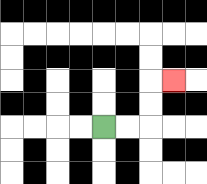{'start': '[4, 5]', 'end': '[7, 3]', 'path_directions': 'R,R,U,U,R', 'path_coordinates': '[[4, 5], [5, 5], [6, 5], [6, 4], [6, 3], [7, 3]]'}